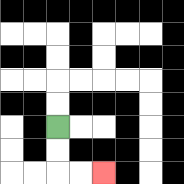{'start': '[2, 5]', 'end': '[4, 7]', 'path_directions': 'D,D,R,R', 'path_coordinates': '[[2, 5], [2, 6], [2, 7], [3, 7], [4, 7]]'}